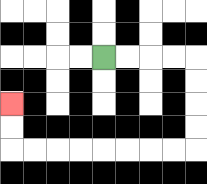{'start': '[4, 2]', 'end': '[0, 4]', 'path_directions': 'R,R,R,R,D,D,D,D,L,L,L,L,L,L,L,L,U,U', 'path_coordinates': '[[4, 2], [5, 2], [6, 2], [7, 2], [8, 2], [8, 3], [8, 4], [8, 5], [8, 6], [7, 6], [6, 6], [5, 6], [4, 6], [3, 6], [2, 6], [1, 6], [0, 6], [0, 5], [0, 4]]'}